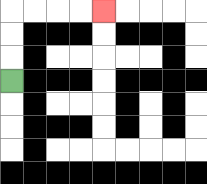{'start': '[0, 3]', 'end': '[4, 0]', 'path_directions': 'U,U,U,R,R,R,R', 'path_coordinates': '[[0, 3], [0, 2], [0, 1], [0, 0], [1, 0], [2, 0], [3, 0], [4, 0]]'}